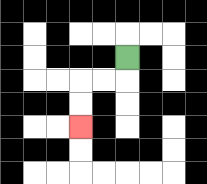{'start': '[5, 2]', 'end': '[3, 5]', 'path_directions': 'D,L,L,D,D', 'path_coordinates': '[[5, 2], [5, 3], [4, 3], [3, 3], [3, 4], [3, 5]]'}